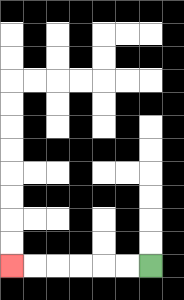{'start': '[6, 11]', 'end': '[0, 11]', 'path_directions': 'L,L,L,L,L,L', 'path_coordinates': '[[6, 11], [5, 11], [4, 11], [3, 11], [2, 11], [1, 11], [0, 11]]'}